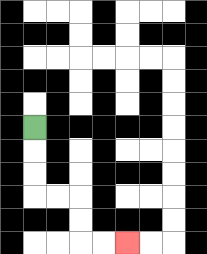{'start': '[1, 5]', 'end': '[5, 10]', 'path_directions': 'D,D,D,R,R,D,D,R,R', 'path_coordinates': '[[1, 5], [1, 6], [1, 7], [1, 8], [2, 8], [3, 8], [3, 9], [3, 10], [4, 10], [5, 10]]'}